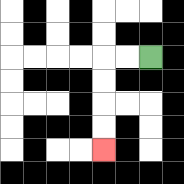{'start': '[6, 2]', 'end': '[4, 6]', 'path_directions': 'L,L,D,D,D,D', 'path_coordinates': '[[6, 2], [5, 2], [4, 2], [4, 3], [4, 4], [4, 5], [4, 6]]'}